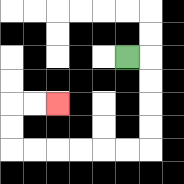{'start': '[5, 2]', 'end': '[2, 4]', 'path_directions': 'R,D,D,D,D,L,L,L,L,L,L,U,U,R,R', 'path_coordinates': '[[5, 2], [6, 2], [6, 3], [6, 4], [6, 5], [6, 6], [5, 6], [4, 6], [3, 6], [2, 6], [1, 6], [0, 6], [0, 5], [0, 4], [1, 4], [2, 4]]'}